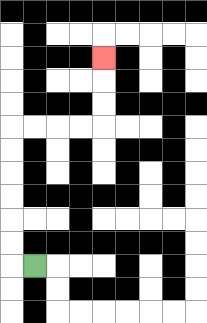{'start': '[1, 11]', 'end': '[4, 2]', 'path_directions': 'L,U,U,U,U,U,U,R,R,R,R,U,U,U', 'path_coordinates': '[[1, 11], [0, 11], [0, 10], [0, 9], [0, 8], [0, 7], [0, 6], [0, 5], [1, 5], [2, 5], [3, 5], [4, 5], [4, 4], [4, 3], [4, 2]]'}